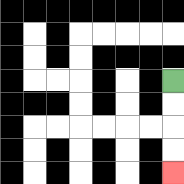{'start': '[7, 3]', 'end': '[7, 7]', 'path_directions': 'D,D,D,D', 'path_coordinates': '[[7, 3], [7, 4], [7, 5], [7, 6], [7, 7]]'}